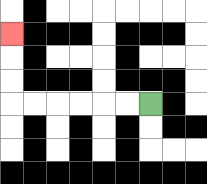{'start': '[6, 4]', 'end': '[0, 1]', 'path_directions': 'L,L,L,L,L,L,U,U,U', 'path_coordinates': '[[6, 4], [5, 4], [4, 4], [3, 4], [2, 4], [1, 4], [0, 4], [0, 3], [0, 2], [0, 1]]'}